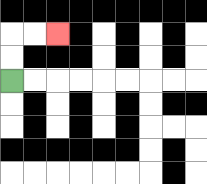{'start': '[0, 3]', 'end': '[2, 1]', 'path_directions': 'U,U,R,R', 'path_coordinates': '[[0, 3], [0, 2], [0, 1], [1, 1], [2, 1]]'}